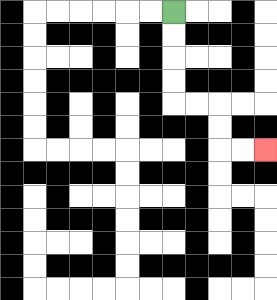{'start': '[7, 0]', 'end': '[11, 6]', 'path_directions': 'D,D,D,D,R,R,D,D,R,R', 'path_coordinates': '[[7, 0], [7, 1], [7, 2], [7, 3], [7, 4], [8, 4], [9, 4], [9, 5], [9, 6], [10, 6], [11, 6]]'}